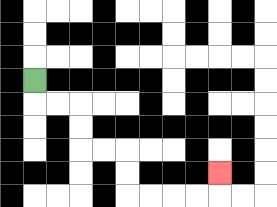{'start': '[1, 3]', 'end': '[9, 7]', 'path_directions': 'D,R,R,D,D,R,R,D,D,R,R,R,R,U', 'path_coordinates': '[[1, 3], [1, 4], [2, 4], [3, 4], [3, 5], [3, 6], [4, 6], [5, 6], [5, 7], [5, 8], [6, 8], [7, 8], [8, 8], [9, 8], [9, 7]]'}